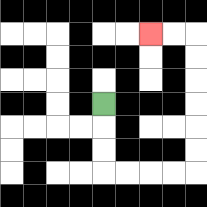{'start': '[4, 4]', 'end': '[6, 1]', 'path_directions': 'D,D,D,R,R,R,R,U,U,U,U,U,U,L,L', 'path_coordinates': '[[4, 4], [4, 5], [4, 6], [4, 7], [5, 7], [6, 7], [7, 7], [8, 7], [8, 6], [8, 5], [8, 4], [8, 3], [8, 2], [8, 1], [7, 1], [6, 1]]'}